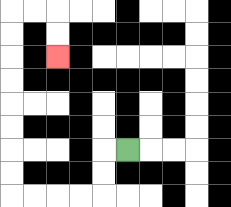{'start': '[5, 6]', 'end': '[2, 2]', 'path_directions': 'L,D,D,L,L,L,L,U,U,U,U,U,U,U,U,R,R,D,D', 'path_coordinates': '[[5, 6], [4, 6], [4, 7], [4, 8], [3, 8], [2, 8], [1, 8], [0, 8], [0, 7], [0, 6], [0, 5], [0, 4], [0, 3], [0, 2], [0, 1], [0, 0], [1, 0], [2, 0], [2, 1], [2, 2]]'}